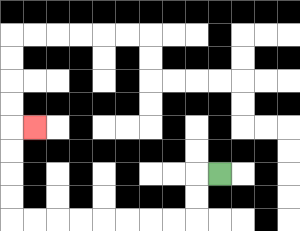{'start': '[9, 7]', 'end': '[1, 5]', 'path_directions': 'L,D,D,L,L,L,L,L,L,L,L,U,U,U,U,R', 'path_coordinates': '[[9, 7], [8, 7], [8, 8], [8, 9], [7, 9], [6, 9], [5, 9], [4, 9], [3, 9], [2, 9], [1, 9], [0, 9], [0, 8], [0, 7], [0, 6], [0, 5], [1, 5]]'}